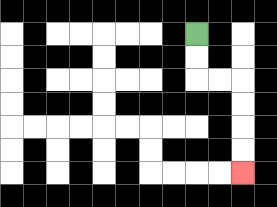{'start': '[8, 1]', 'end': '[10, 7]', 'path_directions': 'D,D,R,R,D,D,D,D', 'path_coordinates': '[[8, 1], [8, 2], [8, 3], [9, 3], [10, 3], [10, 4], [10, 5], [10, 6], [10, 7]]'}